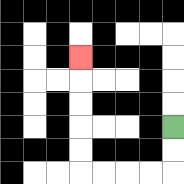{'start': '[7, 5]', 'end': '[3, 2]', 'path_directions': 'D,D,L,L,L,L,U,U,U,U,U', 'path_coordinates': '[[7, 5], [7, 6], [7, 7], [6, 7], [5, 7], [4, 7], [3, 7], [3, 6], [3, 5], [3, 4], [3, 3], [3, 2]]'}